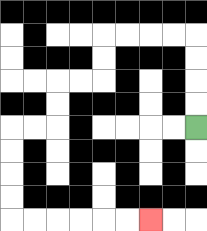{'start': '[8, 5]', 'end': '[6, 9]', 'path_directions': 'U,U,U,U,L,L,L,L,D,D,L,L,D,D,L,L,D,D,D,D,R,R,R,R,R,R', 'path_coordinates': '[[8, 5], [8, 4], [8, 3], [8, 2], [8, 1], [7, 1], [6, 1], [5, 1], [4, 1], [4, 2], [4, 3], [3, 3], [2, 3], [2, 4], [2, 5], [1, 5], [0, 5], [0, 6], [0, 7], [0, 8], [0, 9], [1, 9], [2, 9], [3, 9], [4, 9], [5, 9], [6, 9]]'}